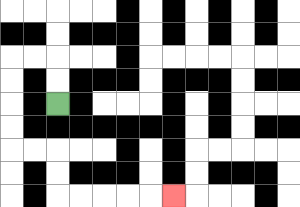{'start': '[2, 4]', 'end': '[7, 8]', 'path_directions': 'U,U,L,L,D,D,D,D,R,R,D,D,R,R,R,R,R', 'path_coordinates': '[[2, 4], [2, 3], [2, 2], [1, 2], [0, 2], [0, 3], [0, 4], [0, 5], [0, 6], [1, 6], [2, 6], [2, 7], [2, 8], [3, 8], [4, 8], [5, 8], [6, 8], [7, 8]]'}